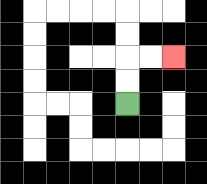{'start': '[5, 4]', 'end': '[7, 2]', 'path_directions': 'U,U,R,R', 'path_coordinates': '[[5, 4], [5, 3], [5, 2], [6, 2], [7, 2]]'}